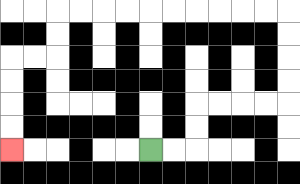{'start': '[6, 6]', 'end': '[0, 6]', 'path_directions': 'R,R,U,U,R,R,R,R,U,U,U,U,L,L,L,L,L,L,L,L,L,L,D,D,L,L,D,D,D,D', 'path_coordinates': '[[6, 6], [7, 6], [8, 6], [8, 5], [8, 4], [9, 4], [10, 4], [11, 4], [12, 4], [12, 3], [12, 2], [12, 1], [12, 0], [11, 0], [10, 0], [9, 0], [8, 0], [7, 0], [6, 0], [5, 0], [4, 0], [3, 0], [2, 0], [2, 1], [2, 2], [1, 2], [0, 2], [0, 3], [0, 4], [0, 5], [0, 6]]'}